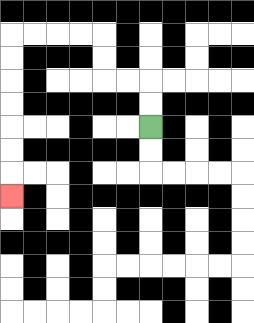{'start': '[6, 5]', 'end': '[0, 8]', 'path_directions': 'U,U,L,L,U,U,L,L,L,L,D,D,D,D,D,D,D', 'path_coordinates': '[[6, 5], [6, 4], [6, 3], [5, 3], [4, 3], [4, 2], [4, 1], [3, 1], [2, 1], [1, 1], [0, 1], [0, 2], [0, 3], [0, 4], [0, 5], [0, 6], [0, 7], [0, 8]]'}